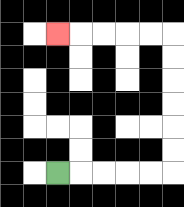{'start': '[2, 7]', 'end': '[2, 1]', 'path_directions': 'R,R,R,R,R,U,U,U,U,U,U,L,L,L,L,L', 'path_coordinates': '[[2, 7], [3, 7], [4, 7], [5, 7], [6, 7], [7, 7], [7, 6], [7, 5], [7, 4], [7, 3], [7, 2], [7, 1], [6, 1], [5, 1], [4, 1], [3, 1], [2, 1]]'}